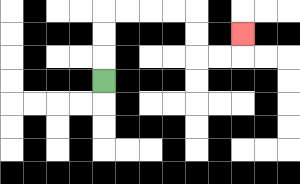{'start': '[4, 3]', 'end': '[10, 1]', 'path_directions': 'U,U,U,R,R,R,R,D,D,R,R,U', 'path_coordinates': '[[4, 3], [4, 2], [4, 1], [4, 0], [5, 0], [6, 0], [7, 0], [8, 0], [8, 1], [8, 2], [9, 2], [10, 2], [10, 1]]'}